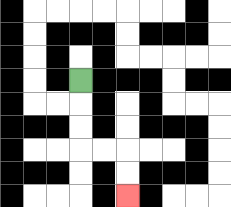{'start': '[3, 3]', 'end': '[5, 8]', 'path_directions': 'D,D,D,R,R,D,D', 'path_coordinates': '[[3, 3], [3, 4], [3, 5], [3, 6], [4, 6], [5, 6], [5, 7], [5, 8]]'}